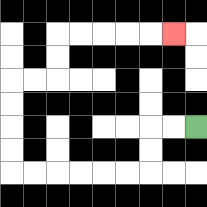{'start': '[8, 5]', 'end': '[7, 1]', 'path_directions': 'L,L,D,D,L,L,L,L,L,L,U,U,U,U,R,R,U,U,R,R,R,R,R', 'path_coordinates': '[[8, 5], [7, 5], [6, 5], [6, 6], [6, 7], [5, 7], [4, 7], [3, 7], [2, 7], [1, 7], [0, 7], [0, 6], [0, 5], [0, 4], [0, 3], [1, 3], [2, 3], [2, 2], [2, 1], [3, 1], [4, 1], [5, 1], [6, 1], [7, 1]]'}